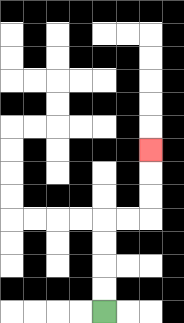{'start': '[4, 13]', 'end': '[6, 6]', 'path_directions': 'U,U,U,U,R,R,U,U,U', 'path_coordinates': '[[4, 13], [4, 12], [4, 11], [4, 10], [4, 9], [5, 9], [6, 9], [6, 8], [6, 7], [6, 6]]'}